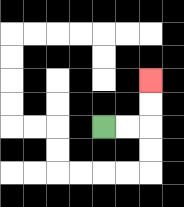{'start': '[4, 5]', 'end': '[6, 3]', 'path_directions': 'R,R,U,U', 'path_coordinates': '[[4, 5], [5, 5], [6, 5], [6, 4], [6, 3]]'}